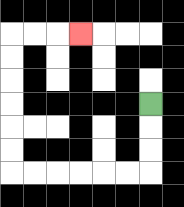{'start': '[6, 4]', 'end': '[3, 1]', 'path_directions': 'D,D,D,L,L,L,L,L,L,U,U,U,U,U,U,R,R,R', 'path_coordinates': '[[6, 4], [6, 5], [6, 6], [6, 7], [5, 7], [4, 7], [3, 7], [2, 7], [1, 7], [0, 7], [0, 6], [0, 5], [0, 4], [0, 3], [0, 2], [0, 1], [1, 1], [2, 1], [3, 1]]'}